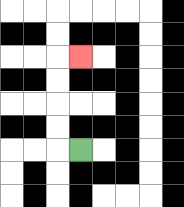{'start': '[3, 6]', 'end': '[3, 2]', 'path_directions': 'L,U,U,U,U,R', 'path_coordinates': '[[3, 6], [2, 6], [2, 5], [2, 4], [2, 3], [2, 2], [3, 2]]'}